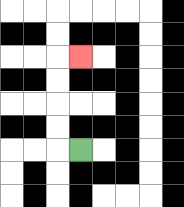{'start': '[3, 6]', 'end': '[3, 2]', 'path_directions': 'L,U,U,U,U,R', 'path_coordinates': '[[3, 6], [2, 6], [2, 5], [2, 4], [2, 3], [2, 2], [3, 2]]'}